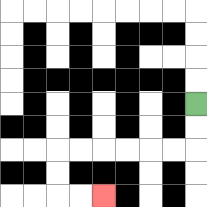{'start': '[8, 4]', 'end': '[4, 8]', 'path_directions': 'D,D,L,L,L,L,L,L,D,D,R,R', 'path_coordinates': '[[8, 4], [8, 5], [8, 6], [7, 6], [6, 6], [5, 6], [4, 6], [3, 6], [2, 6], [2, 7], [2, 8], [3, 8], [4, 8]]'}